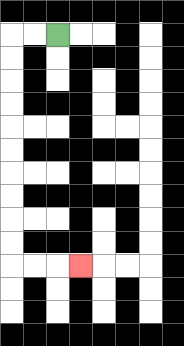{'start': '[2, 1]', 'end': '[3, 11]', 'path_directions': 'L,L,D,D,D,D,D,D,D,D,D,D,R,R,R', 'path_coordinates': '[[2, 1], [1, 1], [0, 1], [0, 2], [0, 3], [0, 4], [0, 5], [0, 6], [0, 7], [0, 8], [0, 9], [0, 10], [0, 11], [1, 11], [2, 11], [3, 11]]'}